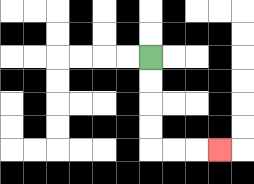{'start': '[6, 2]', 'end': '[9, 6]', 'path_directions': 'D,D,D,D,R,R,R', 'path_coordinates': '[[6, 2], [6, 3], [6, 4], [6, 5], [6, 6], [7, 6], [8, 6], [9, 6]]'}